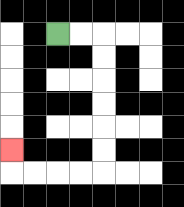{'start': '[2, 1]', 'end': '[0, 6]', 'path_directions': 'R,R,D,D,D,D,D,D,L,L,L,L,U', 'path_coordinates': '[[2, 1], [3, 1], [4, 1], [4, 2], [4, 3], [4, 4], [4, 5], [4, 6], [4, 7], [3, 7], [2, 7], [1, 7], [0, 7], [0, 6]]'}